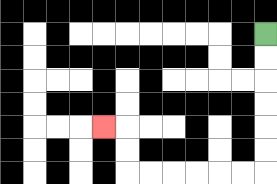{'start': '[11, 1]', 'end': '[4, 5]', 'path_directions': 'D,D,D,D,D,D,L,L,L,L,L,L,U,U,L', 'path_coordinates': '[[11, 1], [11, 2], [11, 3], [11, 4], [11, 5], [11, 6], [11, 7], [10, 7], [9, 7], [8, 7], [7, 7], [6, 7], [5, 7], [5, 6], [5, 5], [4, 5]]'}